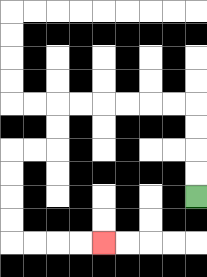{'start': '[8, 8]', 'end': '[4, 10]', 'path_directions': 'U,U,U,U,L,L,L,L,L,L,D,D,L,L,D,D,D,D,R,R,R,R', 'path_coordinates': '[[8, 8], [8, 7], [8, 6], [8, 5], [8, 4], [7, 4], [6, 4], [5, 4], [4, 4], [3, 4], [2, 4], [2, 5], [2, 6], [1, 6], [0, 6], [0, 7], [0, 8], [0, 9], [0, 10], [1, 10], [2, 10], [3, 10], [4, 10]]'}